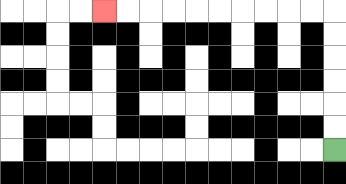{'start': '[14, 6]', 'end': '[4, 0]', 'path_directions': 'U,U,U,U,U,U,L,L,L,L,L,L,L,L,L,L', 'path_coordinates': '[[14, 6], [14, 5], [14, 4], [14, 3], [14, 2], [14, 1], [14, 0], [13, 0], [12, 0], [11, 0], [10, 0], [9, 0], [8, 0], [7, 0], [6, 0], [5, 0], [4, 0]]'}